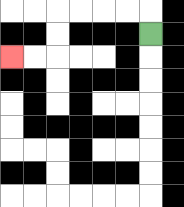{'start': '[6, 1]', 'end': '[0, 2]', 'path_directions': 'U,L,L,L,L,D,D,L,L', 'path_coordinates': '[[6, 1], [6, 0], [5, 0], [4, 0], [3, 0], [2, 0], [2, 1], [2, 2], [1, 2], [0, 2]]'}